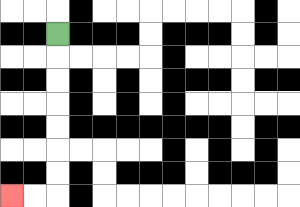{'start': '[2, 1]', 'end': '[0, 8]', 'path_directions': 'D,D,D,D,D,D,D,L,L', 'path_coordinates': '[[2, 1], [2, 2], [2, 3], [2, 4], [2, 5], [2, 6], [2, 7], [2, 8], [1, 8], [0, 8]]'}